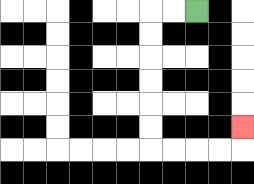{'start': '[8, 0]', 'end': '[10, 5]', 'path_directions': 'L,L,D,D,D,D,D,D,R,R,R,R,U', 'path_coordinates': '[[8, 0], [7, 0], [6, 0], [6, 1], [6, 2], [6, 3], [6, 4], [6, 5], [6, 6], [7, 6], [8, 6], [9, 6], [10, 6], [10, 5]]'}